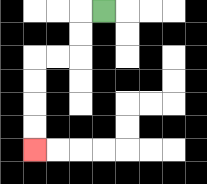{'start': '[4, 0]', 'end': '[1, 6]', 'path_directions': 'L,D,D,L,L,D,D,D,D', 'path_coordinates': '[[4, 0], [3, 0], [3, 1], [3, 2], [2, 2], [1, 2], [1, 3], [1, 4], [1, 5], [1, 6]]'}